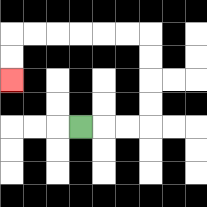{'start': '[3, 5]', 'end': '[0, 3]', 'path_directions': 'R,R,R,U,U,U,U,L,L,L,L,L,L,D,D', 'path_coordinates': '[[3, 5], [4, 5], [5, 5], [6, 5], [6, 4], [6, 3], [6, 2], [6, 1], [5, 1], [4, 1], [3, 1], [2, 1], [1, 1], [0, 1], [0, 2], [0, 3]]'}